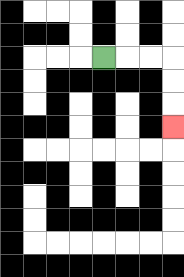{'start': '[4, 2]', 'end': '[7, 5]', 'path_directions': 'R,R,R,D,D,D', 'path_coordinates': '[[4, 2], [5, 2], [6, 2], [7, 2], [7, 3], [7, 4], [7, 5]]'}